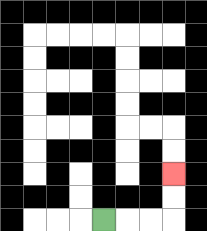{'start': '[4, 9]', 'end': '[7, 7]', 'path_directions': 'R,R,R,U,U', 'path_coordinates': '[[4, 9], [5, 9], [6, 9], [7, 9], [7, 8], [7, 7]]'}